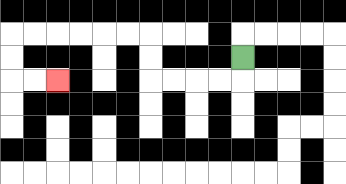{'start': '[10, 2]', 'end': '[2, 3]', 'path_directions': 'D,L,L,L,L,U,U,L,L,L,L,L,L,D,D,R,R', 'path_coordinates': '[[10, 2], [10, 3], [9, 3], [8, 3], [7, 3], [6, 3], [6, 2], [6, 1], [5, 1], [4, 1], [3, 1], [2, 1], [1, 1], [0, 1], [0, 2], [0, 3], [1, 3], [2, 3]]'}